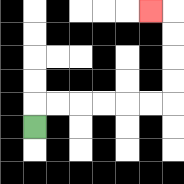{'start': '[1, 5]', 'end': '[6, 0]', 'path_directions': 'U,R,R,R,R,R,R,U,U,U,U,L', 'path_coordinates': '[[1, 5], [1, 4], [2, 4], [3, 4], [4, 4], [5, 4], [6, 4], [7, 4], [7, 3], [7, 2], [7, 1], [7, 0], [6, 0]]'}